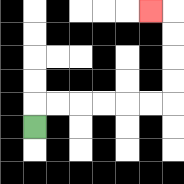{'start': '[1, 5]', 'end': '[6, 0]', 'path_directions': 'U,R,R,R,R,R,R,U,U,U,U,L', 'path_coordinates': '[[1, 5], [1, 4], [2, 4], [3, 4], [4, 4], [5, 4], [6, 4], [7, 4], [7, 3], [7, 2], [7, 1], [7, 0], [6, 0]]'}